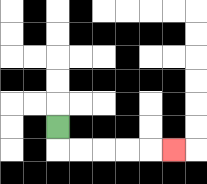{'start': '[2, 5]', 'end': '[7, 6]', 'path_directions': 'D,R,R,R,R,R', 'path_coordinates': '[[2, 5], [2, 6], [3, 6], [4, 6], [5, 6], [6, 6], [7, 6]]'}